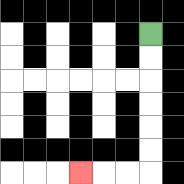{'start': '[6, 1]', 'end': '[3, 7]', 'path_directions': 'D,D,D,D,D,D,L,L,L', 'path_coordinates': '[[6, 1], [6, 2], [6, 3], [6, 4], [6, 5], [6, 6], [6, 7], [5, 7], [4, 7], [3, 7]]'}